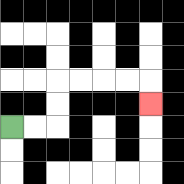{'start': '[0, 5]', 'end': '[6, 4]', 'path_directions': 'R,R,U,U,R,R,R,R,D', 'path_coordinates': '[[0, 5], [1, 5], [2, 5], [2, 4], [2, 3], [3, 3], [4, 3], [5, 3], [6, 3], [6, 4]]'}